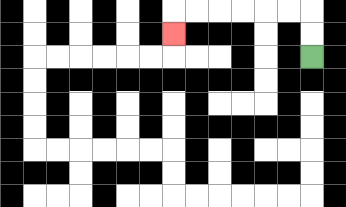{'start': '[13, 2]', 'end': '[7, 1]', 'path_directions': 'U,U,L,L,L,L,L,L,D', 'path_coordinates': '[[13, 2], [13, 1], [13, 0], [12, 0], [11, 0], [10, 0], [9, 0], [8, 0], [7, 0], [7, 1]]'}